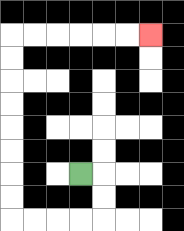{'start': '[3, 7]', 'end': '[6, 1]', 'path_directions': 'R,D,D,L,L,L,L,U,U,U,U,U,U,U,U,R,R,R,R,R,R', 'path_coordinates': '[[3, 7], [4, 7], [4, 8], [4, 9], [3, 9], [2, 9], [1, 9], [0, 9], [0, 8], [0, 7], [0, 6], [0, 5], [0, 4], [0, 3], [0, 2], [0, 1], [1, 1], [2, 1], [3, 1], [4, 1], [5, 1], [6, 1]]'}